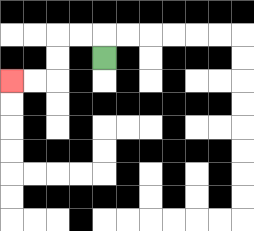{'start': '[4, 2]', 'end': '[0, 3]', 'path_directions': 'U,L,L,D,D,L,L', 'path_coordinates': '[[4, 2], [4, 1], [3, 1], [2, 1], [2, 2], [2, 3], [1, 3], [0, 3]]'}